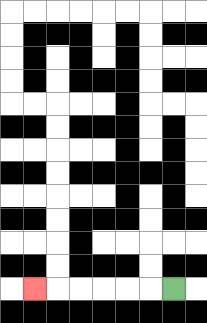{'start': '[7, 12]', 'end': '[1, 12]', 'path_directions': 'L,L,L,L,L,L', 'path_coordinates': '[[7, 12], [6, 12], [5, 12], [4, 12], [3, 12], [2, 12], [1, 12]]'}